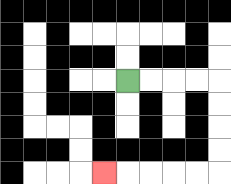{'start': '[5, 3]', 'end': '[4, 7]', 'path_directions': 'R,R,R,R,D,D,D,D,L,L,L,L,L', 'path_coordinates': '[[5, 3], [6, 3], [7, 3], [8, 3], [9, 3], [9, 4], [9, 5], [9, 6], [9, 7], [8, 7], [7, 7], [6, 7], [5, 7], [4, 7]]'}